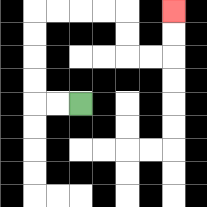{'start': '[3, 4]', 'end': '[7, 0]', 'path_directions': 'L,L,U,U,U,U,R,R,R,R,D,D,R,R,U,U', 'path_coordinates': '[[3, 4], [2, 4], [1, 4], [1, 3], [1, 2], [1, 1], [1, 0], [2, 0], [3, 0], [4, 0], [5, 0], [5, 1], [5, 2], [6, 2], [7, 2], [7, 1], [7, 0]]'}